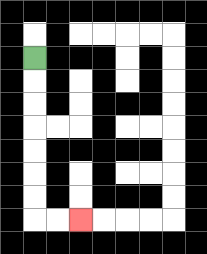{'start': '[1, 2]', 'end': '[3, 9]', 'path_directions': 'D,D,D,D,D,D,D,R,R', 'path_coordinates': '[[1, 2], [1, 3], [1, 4], [1, 5], [1, 6], [1, 7], [1, 8], [1, 9], [2, 9], [3, 9]]'}